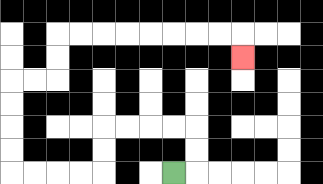{'start': '[7, 7]', 'end': '[10, 2]', 'path_directions': 'R,U,U,L,L,L,L,D,D,L,L,L,L,U,U,U,U,R,R,U,U,R,R,R,R,R,R,R,R,D', 'path_coordinates': '[[7, 7], [8, 7], [8, 6], [8, 5], [7, 5], [6, 5], [5, 5], [4, 5], [4, 6], [4, 7], [3, 7], [2, 7], [1, 7], [0, 7], [0, 6], [0, 5], [0, 4], [0, 3], [1, 3], [2, 3], [2, 2], [2, 1], [3, 1], [4, 1], [5, 1], [6, 1], [7, 1], [8, 1], [9, 1], [10, 1], [10, 2]]'}